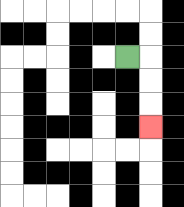{'start': '[5, 2]', 'end': '[6, 5]', 'path_directions': 'R,D,D,D', 'path_coordinates': '[[5, 2], [6, 2], [6, 3], [6, 4], [6, 5]]'}